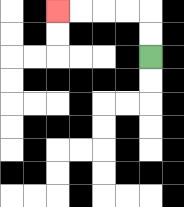{'start': '[6, 2]', 'end': '[2, 0]', 'path_directions': 'U,U,L,L,L,L', 'path_coordinates': '[[6, 2], [6, 1], [6, 0], [5, 0], [4, 0], [3, 0], [2, 0]]'}